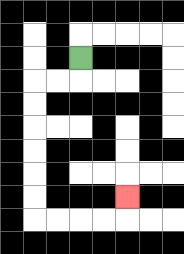{'start': '[3, 2]', 'end': '[5, 8]', 'path_directions': 'D,L,L,D,D,D,D,D,D,R,R,R,R,U', 'path_coordinates': '[[3, 2], [3, 3], [2, 3], [1, 3], [1, 4], [1, 5], [1, 6], [1, 7], [1, 8], [1, 9], [2, 9], [3, 9], [4, 9], [5, 9], [5, 8]]'}